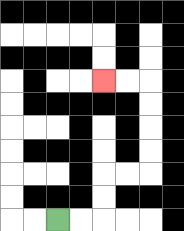{'start': '[2, 9]', 'end': '[4, 3]', 'path_directions': 'R,R,U,U,R,R,U,U,U,U,L,L', 'path_coordinates': '[[2, 9], [3, 9], [4, 9], [4, 8], [4, 7], [5, 7], [6, 7], [6, 6], [6, 5], [6, 4], [6, 3], [5, 3], [4, 3]]'}